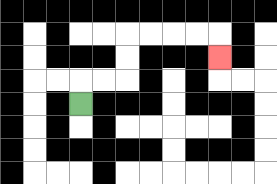{'start': '[3, 4]', 'end': '[9, 2]', 'path_directions': 'U,R,R,U,U,R,R,R,R,D', 'path_coordinates': '[[3, 4], [3, 3], [4, 3], [5, 3], [5, 2], [5, 1], [6, 1], [7, 1], [8, 1], [9, 1], [9, 2]]'}